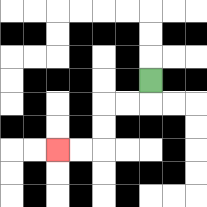{'start': '[6, 3]', 'end': '[2, 6]', 'path_directions': 'D,L,L,D,D,L,L', 'path_coordinates': '[[6, 3], [6, 4], [5, 4], [4, 4], [4, 5], [4, 6], [3, 6], [2, 6]]'}